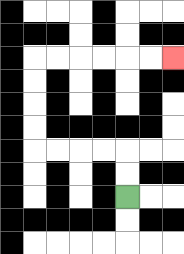{'start': '[5, 8]', 'end': '[7, 2]', 'path_directions': 'U,U,L,L,L,L,U,U,U,U,R,R,R,R,R,R', 'path_coordinates': '[[5, 8], [5, 7], [5, 6], [4, 6], [3, 6], [2, 6], [1, 6], [1, 5], [1, 4], [1, 3], [1, 2], [2, 2], [3, 2], [4, 2], [5, 2], [6, 2], [7, 2]]'}